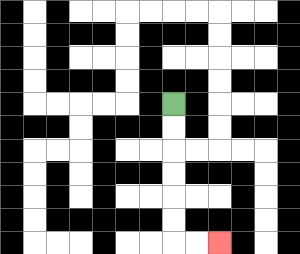{'start': '[7, 4]', 'end': '[9, 10]', 'path_directions': 'D,D,D,D,D,D,R,R', 'path_coordinates': '[[7, 4], [7, 5], [7, 6], [7, 7], [7, 8], [7, 9], [7, 10], [8, 10], [9, 10]]'}